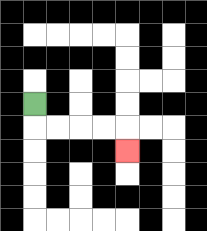{'start': '[1, 4]', 'end': '[5, 6]', 'path_directions': 'D,R,R,R,R,D', 'path_coordinates': '[[1, 4], [1, 5], [2, 5], [3, 5], [4, 5], [5, 5], [5, 6]]'}